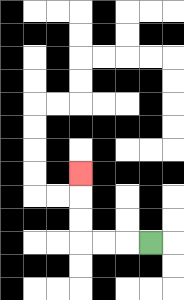{'start': '[6, 10]', 'end': '[3, 7]', 'path_directions': 'L,L,L,U,U,U', 'path_coordinates': '[[6, 10], [5, 10], [4, 10], [3, 10], [3, 9], [3, 8], [3, 7]]'}